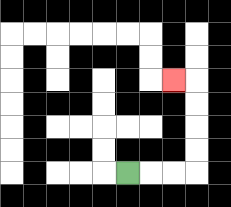{'start': '[5, 7]', 'end': '[7, 3]', 'path_directions': 'R,R,R,U,U,U,U,L', 'path_coordinates': '[[5, 7], [6, 7], [7, 7], [8, 7], [8, 6], [8, 5], [8, 4], [8, 3], [7, 3]]'}